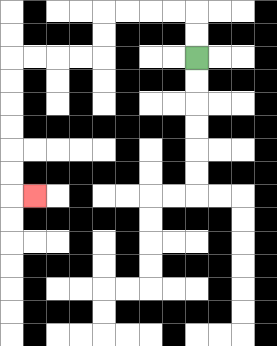{'start': '[8, 2]', 'end': '[1, 8]', 'path_directions': 'U,U,L,L,L,L,D,D,L,L,L,L,D,D,D,D,D,D,R', 'path_coordinates': '[[8, 2], [8, 1], [8, 0], [7, 0], [6, 0], [5, 0], [4, 0], [4, 1], [4, 2], [3, 2], [2, 2], [1, 2], [0, 2], [0, 3], [0, 4], [0, 5], [0, 6], [0, 7], [0, 8], [1, 8]]'}